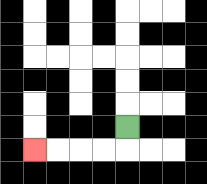{'start': '[5, 5]', 'end': '[1, 6]', 'path_directions': 'D,L,L,L,L', 'path_coordinates': '[[5, 5], [5, 6], [4, 6], [3, 6], [2, 6], [1, 6]]'}